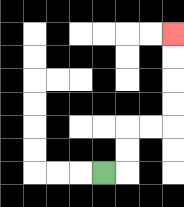{'start': '[4, 7]', 'end': '[7, 1]', 'path_directions': 'R,U,U,R,R,U,U,U,U', 'path_coordinates': '[[4, 7], [5, 7], [5, 6], [5, 5], [6, 5], [7, 5], [7, 4], [7, 3], [7, 2], [7, 1]]'}